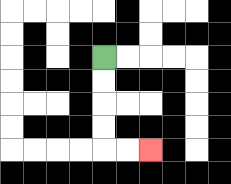{'start': '[4, 2]', 'end': '[6, 6]', 'path_directions': 'D,D,D,D,R,R', 'path_coordinates': '[[4, 2], [4, 3], [4, 4], [4, 5], [4, 6], [5, 6], [6, 6]]'}